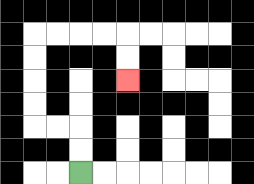{'start': '[3, 7]', 'end': '[5, 3]', 'path_directions': 'U,U,L,L,U,U,U,U,R,R,R,R,D,D', 'path_coordinates': '[[3, 7], [3, 6], [3, 5], [2, 5], [1, 5], [1, 4], [1, 3], [1, 2], [1, 1], [2, 1], [3, 1], [4, 1], [5, 1], [5, 2], [5, 3]]'}